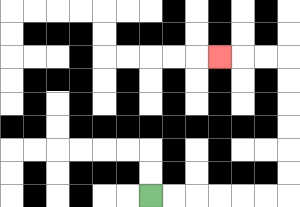{'start': '[6, 8]', 'end': '[9, 2]', 'path_directions': 'R,R,R,R,R,R,U,U,U,U,U,U,L,L,L', 'path_coordinates': '[[6, 8], [7, 8], [8, 8], [9, 8], [10, 8], [11, 8], [12, 8], [12, 7], [12, 6], [12, 5], [12, 4], [12, 3], [12, 2], [11, 2], [10, 2], [9, 2]]'}